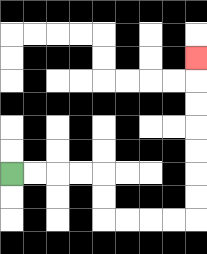{'start': '[0, 7]', 'end': '[8, 2]', 'path_directions': 'R,R,R,R,D,D,R,R,R,R,U,U,U,U,U,U,U', 'path_coordinates': '[[0, 7], [1, 7], [2, 7], [3, 7], [4, 7], [4, 8], [4, 9], [5, 9], [6, 9], [7, 9], [8, 9], [8, 8], [8, 7], [8, 6], [8, 5], [8, 4], [8, 3], [8, 2]]'}